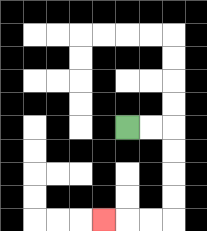{'start': '[5, 5]', 'end': '[4, 9]', 'path_directions': 'R,R,D,D,D,D,L,L,L', 'path_coordinates': '[[5, 5], [6, 5], [7, 5], [7, 6], [7, 7], [7, 8], [7, 9], [6, 9], [5, 9], [4, 9]]'}